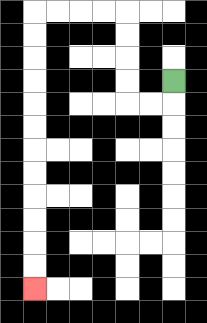{'start': '[7, 3]', 'end': '[1, 12]', 'path_directions': 'D,L,L,U,U,U,U,L,L,L,L,D,D,D,D,D,D,D,D,D,D,D,D', 'path_coordinates': '[[7, 3], [7, 4], [6, 4], [5, 4], [5, 3], [5, 2], [5, 1], [5, 0], [4, 0], [3, 0], [2, 0], [1, 0], [1, 1], [1, 2], [1, 3], [1, 4], [1, 5], [1, 6], [1, 7], [1, 8], [1, 9], [1, 10], [1, 11], [1, 12]]'}